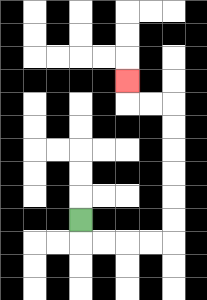{'start': '[3, 9]', 'end': '[5, 3]', 'path_directions': 'D,R,R,R,R,U,U,U,U,U,U,L,L,U', 'path_coordinates': '[[3, 9], [3, 10], [4, 10], [5, 10], [6, 10], [7, 10], [7, 9], [7, 8], [7, 7], [7, 6], [7, 5], [7, 4], [6, 4], [5, 4], [5, 3]]'}